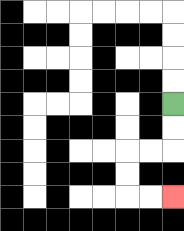{'start': '[7, 4]', 'end': '[7, 8]', 'path_directions': 'D,D,L,L,D,D,R,R', 'path_coordinates': '[[7, 4], [7, 5], [7, 6], [6, 6], [5, 6], [5, 7], [5, 8], [6, 8], [7, 8]]'}